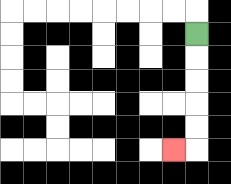{'start': '[8, 1]', 'end': '[7, 6]', 'path_directions': 'D,D,D,D,D,L', 'path_coordinates': '[[8, 1], [8, 2], [8, 3], [8, 4], [8, 5], [8, 6], [7, 6]]'}